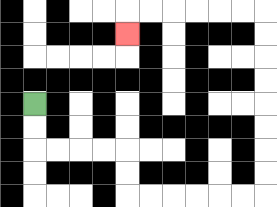{'start': '[1, 4]', 'end': '[5, 1]', 'path_directions': 'D,D,R,R,R,R,D,D,R,R,R,R,R,R,U,U,U,U,U,U,U,U,L,L,L,L,L,L,D', 'path_coordinates': '[[1, 4], [1, 5], [1, 6], [2, 6], [3, 6], [4, 6], [5, 6], [5, 7], [5, 8], [6, 8], [7, 8], [8, 8], [9, 8], [10, 8], [11, 8], [11, 7], [11, 6], [11, 5], [11, 4], [11, 3], [11, 2], [11, 1], [11, 0], [10, 0], [9, 0], [8, 0], [7, 0], [6, 0], [5, 0], [5, 1]]'}